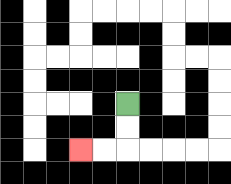{'start': '[5, 4]', 'end': '[3, 6]', 'path_directions': 'D,D,L,L', 'path_coordinates': '[[5, 4], [5, 5], [5, 6], [4, 6], [3, 6]]'}